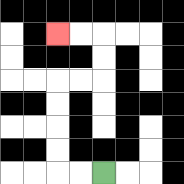{'start': '[4, 7]', 'end': '[2, 1]', 'path_directions': 'L,L,U,U,U,U,R,R,U,U,L,L', 'path_coordinates': '[[4, 7], [3, 7], [2, 7], [2, 6], [2, 5], [2, 4], [2, 3], [3, 3], [4, 3], [4, 2], [4, 1], [3, 1], [2, 1]]'}